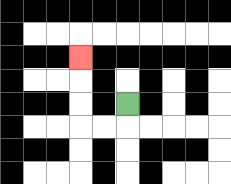{'start': '[5, 4]', 'end': '[3, 2]', 'path_directions': 'D,L,L,U,U,U', 'path_coordinates': '[[5, 4], [5, 5], [4, 5], [3, 5], [3, 4], [3, 3], [3, 2]]'}